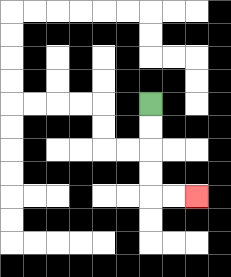{'start': '[6, 4]', 'end': '[8, 8]', 'path_directions': 'D,D,D,D,R,R', 'path_coordinates': '[[6, 4], [6, 5], [6, 6], [6, 7], [6, 8], [7, 8], [8, 8]]'}